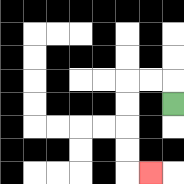{'start': '[7, 4]', 'end': '[6, 7]', 'path_directions': 'U,L,L,D,D,D,D,R', 'path_coordinates': '[[7, 4], [7, 3], [6, 3], [5, 3], [5, 4], [5, 5], [5, 6], [5, 7], [6, 7]]'}